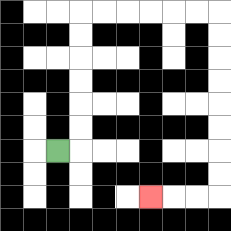{'start': '[2, 6]', 'end': '[6, 8]', 'path_directions': 'R,U,U,U,U,U,U,R,R,R,R,R,R,D,D,D,D,D,D,D,D,L,L,L', 'path_coordinates': '[[2, 6], [3, 6], [3, 5], [3, 4], [3, 3], [3, 2], [3, 1], [3, 0], [4, 0], [5, 0], [6, 0], [7, 0], [8, 0], [9, 0], [9, 1], [9, 2], [9, 3], [9, 4], [9, 5], [9, 6], [9, 7], [9, 8], [8, 8], [7, 8], [6, 8]]'}